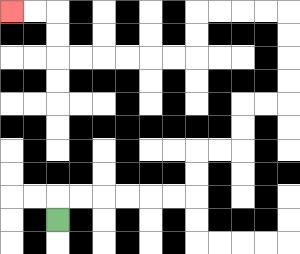{'start': '[2, 9]', 'end': '[0, 0]', 'path_directions': 'U,R,R,R,R,R,R,U,U,R,R,U,U,R,R,U,U,U,U,L,L,L,L,D,D,L,L,L,L,L,L,U,U,L,L', 'path_coordinates': '[[2, 9], [2, 8], [3, 8], [4, 8], [5, 8], [6, 8], [7, 8], [8, 8], [8, 7], [8, 6], [9, 6], [10, 6], [10, 5], [10, 4], [11, 4], [12, 4], [12, 3], [12, 2], [12, 1], [12, 0], [11, 0], [10, 0], [9, 0], [8, 0], [8, 1], [8, 2], [7, 2], [6, 2], [5, 2], [4, 2], [3, 2], [2, 2], [2, 1], [2, 0], [1, 0], [0, 0]]'}